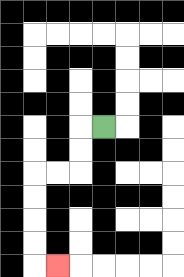{'start': '[4, 5]', 'end': '[2, 11]', 'path_directions': 'L,D,D,L,L,D,D,D,D,R', 'path_coordinates': '[[4, 5], [3, 5], [3, 6], [3, 7], [2, 7], [1, 7], [1, 8], [1, 9], [1, 10], [1, 11], [2, 11]]'}